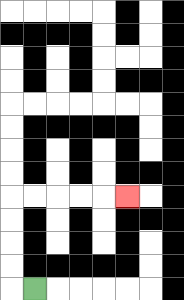{'start': '[1, 12]', 'end': '[5, 8]', 'path_directions': 'L,U,U,U,U,R,R,R,R,R', 'path_coordinates': '[[1, 12], [0, 12], [0, 11], [0, 10], [0, 9], [0, 8], [1, 8], [2, 8], [3, 8], [4, 8], [5, 8]]'}